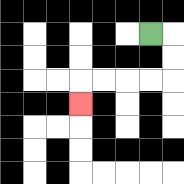{'start': '[6, 1]', 'end': '[3, 4]', 'path_directions': 'R,D,D,L,L,L,L,D', 'path_coordinates': '[[6, 1], [7, 1], [7, 2], [7, 3], [6, 3], [5, 3], [4, 3], [3, 3], [3, 4]]'}